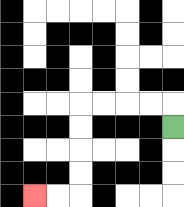{'start': '[7, 5]', 'end': '[1, 8]', 'path_directions': 'U,L,L,L,L,D,D,D,D,L,L', 'path_coordinates': '[[7, 5], [7, 4], [6, 4], [5, 4], [4, 4], [3, 4], [3, 5], [3, 6], [3, 7], [3, 8], [2, 8], [1, 8]]'}